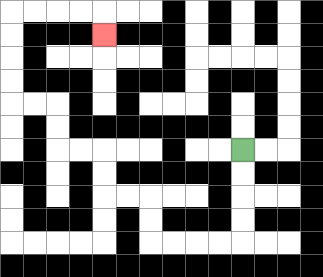{'start': '[10, 6]', 'end': '[4, 1]', 'path_directions': 'D,D,D,D,L,L,L,L,U,U,L,L,U,U,L,L,U,U,L,L,U,U,U,U,R,R,R,R,D', 'path_coordinates': '[[10, 6], [10, 7], [10, 8], [10, 9], [10, 10], [9, 10], [8, 10], [7, 10], [6, 10], [6, 9], [6, 8], [5, 8], [4, 8], [4, 7], [4, 6], [3, 6], [2, 6], [2, 5], [2, 4], [1, 4], [0, 4], [0, 3], [0, 2], [0, 1], [0, 0], [1, 0], [2, 0], [3, 0], [4, 0], [4, 1]]'}